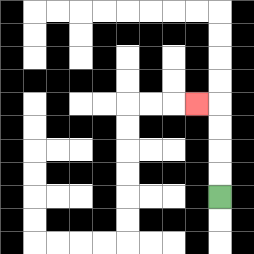{'start': '[9, 8]', 'end': '[8, 4]', 'path_directions': 'U,U,U,U,L', 'path_coordinates': '[[9, 8], [9, 7], [9, 6], [9, 5], [9, 4], [8, 4]]'}